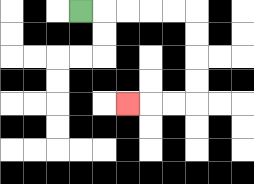{'start': '[3, 0]', 'end': '[5, 4]', 'path_directions': 'R,R,R,R,R,D,D,D,D,L,L,L', 'path_coordinates': '[[3, 0], [4, 0], [5, 0], [6, 0], [7, 0], [8, 0], [8, 1], [8, 2], [8, 3], [8, 4], [7, 4], [6, 4], [5, 4]]'}